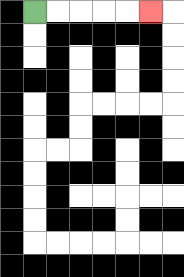{'start': '[1, 0]', 'end': '[6, 0]', 'path_directions': 'R,R,R,R,R', 'path_coordinates': '[[1, 0], [2, 0], [3, 0], [4, 0], [5, 0], [6, 0]]'}